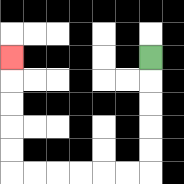{'start': '[6, 2]', 'end': '[0, 2]', 'path_directions': 'D,D,D,D,D,L,L,L,L,L,L,U,U,U,U,U', 'path_coordinates': '[[6, 2], [6, 3], [6, 4], [6, 5], [6, 6], [6, 7], [5, 7], [4, 7], [3, 7], [2, 7], [1, 7], [0, 7], [0, 6], [0, 5], [0, 4], [0, 3], [0, 2]]'}